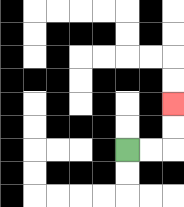{'start': '[5, 6]', 'end': '[7, 4]', 'path_directions': 'R,R,U,U', 'path_coordinates': '[[5, 6], [6, 6], [7, 6], [7, 5], [7, 4]]'}